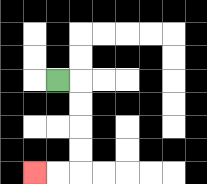{'start': '[2, 3]', 'end': '[1, 7]', 'path_directions': 'R,D,D,D,D,L,L', 'path_coordinates': '[[2, 3], [3, 3], [3, 4], [3, 5], [3, 6], [3, 7], [2, 7], [1, 7]]'}